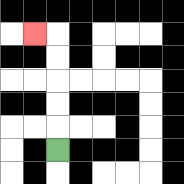{'start': '[2, 6]', 'end': '[1, 1]', 'path_directions': 'U,U,U,U,U,L', 'path_coordinates': '[[2, 6], [2, 5], [2, 4], [2, 3], [2, 2], [2, 1], [1, 1]]'}